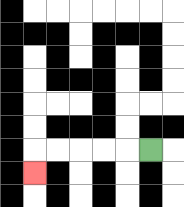{'start': '[6, 6]', 'end': '[1, 7]', 'path_directions': 'L,L,L,L,L,D', 'path_coordinates': '[[6, 6], [5, 6], [4, 6], [3, 6], [2, 6], [1, 6], [1, 7]]'}